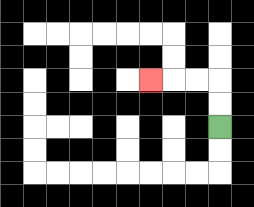{'start': '[9, 5]', 'end': '[6, 3]', 'path_directions': 'U,U,L,L,L', 'path_coordinates': '[[9, 5], [9, 4], [9, 3], [8, 3], [7, 3], [6, 3]]'}